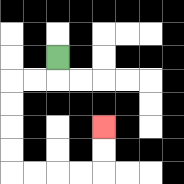{'start': '[2, 2]', 'end': '[4, 5]', 'path_directions': 'D,L,L,D,D,D,D,R,R,R,R,U,U', 'path_coordinates': '[[2, 2], [2, 3], [1, 3], [0, 3], [0, 4], [0, 5], [0, 6], [0, 7], [1, 7], [2, 7], [3, 7], [4, 7], [4, 6], [4, 5]]'}